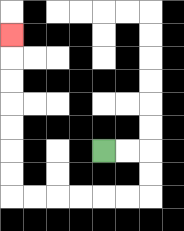{'start': '[4, 6]', 'end': '[0, 1]', 'path_directions': 'R,R,D,D,L,L,L,L,L,L,U,U,U,U,U,U,U', 'path_coordinates': '[[4, 6], [5, 6], [6, 6], [6, 7], [6, 8], [5, 8], [4, 8], [3, 8], [2, 8], [1, 8], [0, 8], [0, 7], [0, 6], [0, 5], [0, 4], [0, 3], [0, 2], [0, 1]]'}